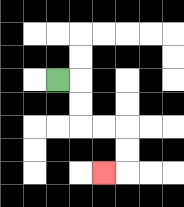{'start': '[2, 3]', 'end': '[4, 7]', 'path_directions': 'R,D,D,R,R,D,D,L', 'path_coordinates': '[[2, 3], [3, 3], [3, 4], [3, 5], [4, 5], [5, 5], [5, 6], [5, 7], [4, 7]]'}